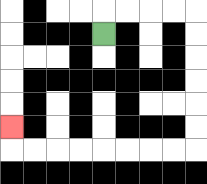{'start': '[4, 1]', 'end': '[0, 5]', 'path_directions': 'U,R,R,R,R,D,D,D,D,D,D,L,L,L,L,L,L,L,L,U', 'path_coordinates': '[[4, 1], [4, 0], [5, 0], [6, 0], [7, 0], [8, 0], [8, 1], [8, 2], [8, 3], [8, 4], [8, 5], [8, 6], [7, 6], [6, 6], [5, 6], [4, 6], [3, 6], [2, 6], [1, 6], [0, 6], [0, 5]]'}